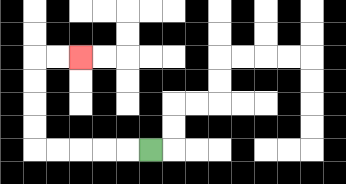{'start': '[6, 6]', 'end': '[3, 2]', 'path_directions': 'L,L,L,L,L,U,U,U,U,R,R', 'path_coordinates': '[[6, 6], [5, 6], [4, 6], [3, 6], [2, 6], [1, 6], [1, 5], [1, 4], [1, 3], [1, 2], [2, 2], [3, 2]]'}